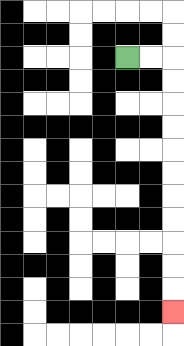{'start': '[5, 2]', 'end': '[7, 13]', 'path_directions': 'R,R,D,D,D,D,D,D,D,D,D,D,D', 'path_coordinates': '[[5, 2], [6, 2], [7, 2], [7, 3], [7, 4], [7, 5], [7, 6], [7, 7], [7, 8], [7, 9], [7, 10], [7, 11], [7, 12], [7, 13]]'}